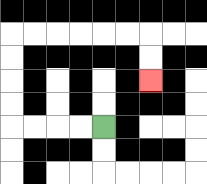{'start': '[4, 5]', 'end': '[6, 3]', 'path_directions': 'L,L,L,L,U,U,U,U,R,R,R,R,R,R,D,D', 'path_coordinates': '[[4, 5], [3, 5], [2, 5], [1, 5], [0, 5], [0, 4], [0, 3], [0, 2], [0, 1], [1, 1], [2, 1], [3, 1], [4, 1], [5, 1], [6, 1], [6, 2], [6, 3]]'}